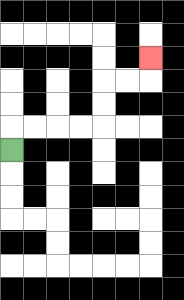{'start': '[0, 6]', 'end': '[6, 2]', 'path_directions': 'U,R,R,R,R,U,U,R,R,U', 'path_coordinates': '[[0, 6], [0, 5], [1, 5], [2, 5], [3, 5], [4, 5], [4, 4], [4, 3], [5, 3], [6, 3], [6, 2]]'}